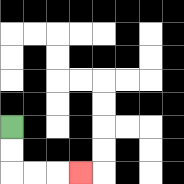{'start': '[0, 5]', 'end': '[3, 7]', 'path_directions': 'D,D,R,R,R', 'path_coordinates': '[[0, 5], [0, 6], [0, 7], [1, 7], [2, 7], [3, 7]]'}